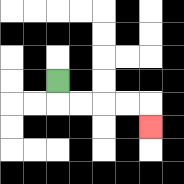{'start': '[2, 3]', 'end': '[6, 5]', 'path_directions': 'D,R,R,R,R,D', 'path_coordinates': '[[2, 3], [2, 4], [3, 4], [4, 4], [5, 4], [6, 4], [6, 5]]'}